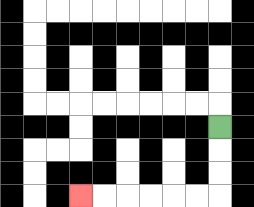{'start': '[9, 5]', 'end': '[3, 8]', 'path_directions': 'D,D,D,L,L,L,L,L,L', 'path_coordinates': '[[9, 5], [9, 6], [9, 7], [9, 8], [8, 8], [7, 8], [6, 8], [5, 8], [4, 8], [3, 8]]'}